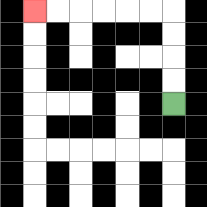{'start': '[7, 4]', 'end': '[1, 0]', 'path_directions': 'U,U,U,U,L,L,L,L,L,L', 'path_coordinates': '[[7, 4], [7, 3], [7, 2], [7, 1], [7, 0], [6, 0], [5, 0], [4, 0], [3, 0], [2, 0], [1, 0]]'}